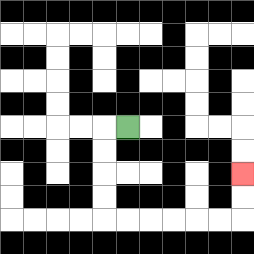{'start': '[5, 5]', 'end': '[10, 7]', 'path_directions': 'L,D,D,D,D,R,R,R,R,R,R,U,U', 'path_coordinates': '[[5, 5], [4, 5], [4, 6], [4, 7], [4, 8], [4, 9], [5, 9], [6, 9], [7, 9], [8, 9], [9, 9], [10, 9], [10, 8], [10, 7]]'}